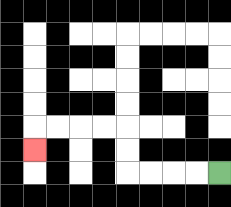{'start': '[9, 7]', 'end': '[1, 6]', 'path_directions': 'L,L,L,L,U,U,L,L,L,L,D', 'path_coordinates': '[[9, 7], [8, 7], [7, 7], [6, 7], [5, 7], [5, 6], [5, 5], [4, 5], [3, 5], [2, 5], [1, 5], [1, 6]]'}